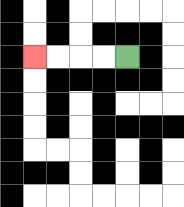{'start': '[5, 2]', 'end': '[1, 2]', 'path_directions': 'L,L,L,L', 'path_coordinates': '[[5, 2], [4, 2], [3, 2], [2, 2], [1, 2]]'}